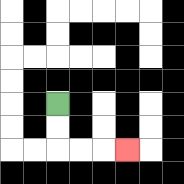{'start': '[2, 4]', 'end': '[5, 6]', 'path_directions': 'D,D,R,R,R', 'path_coordinates': '[[2, 4], [2, 5], [2, 6], [3, 6], [4, 6], [5, 6]]'}